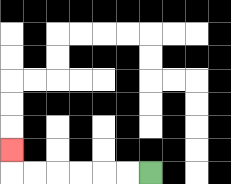{'start': '[6, 7]', 'end': '[0, 6]', 'path_directions': 'L,L,L,L,L,L,U', 'path_coordinates': '[[6, 7], [5, 7], [4, 7], [3, 7], [2, 7], [1, 7], [0, 7], [0, 6]]'}